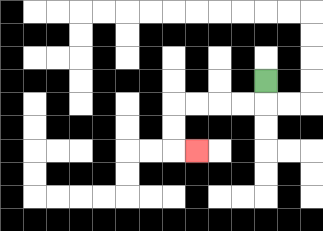{'start': '[11, 3]', 'end': '[8, 6]', 'path_directions': 'D,L,L,L,L,D,D,R', 'path_coordinates': '[[11, 3], [11, 4], [10, 4], [9, 4], [8, 4], [7, 4], [7, 5], [7, 6], [8, 6]]'}